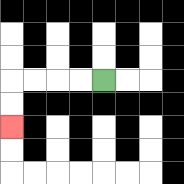{'start': '[4, 3]', 'end': '[0, 5]', 'path_directions': 'L,L,L,L,D,D', 'path_coordinates': '[[4, 3], [3, 3], [2, 3], [1, 3], [0, 3], [0, 4], [0, 5]]'}